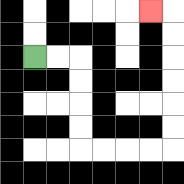{'start': '[1, 2]', 'end': '[6, 0]', 'path_directions': 'R,R,D,D,D,D,R,R,R,R,U,U,U,U,U,U,L', 'path_coordinates': '[[1, 2], [2, 2], [3, 2], [3, 3], [3, 4], [3, 5], [3, 6], [4, 6], [5, 6], [6, 6], [7, 6], [7, 5], [7, 4], [7, 3], [7, 2], [7, 1], [7, 0], [6, 0]]'}